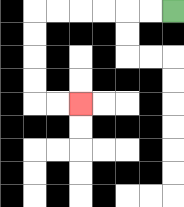{'start': '[7, 0]', 'end': '[3, 4]', 'path_directions': 'L,L,L,L,L,L,D,D,D,D,R,R', 'path_coordinates': '[[7, 0], [6, 0], [5, 0], [4, 0], [3, 0], [2, 0], [1, 0], [1, 1], [1, 2], [1, 3], [1, 4], [2, 4], [3, 4]]'}